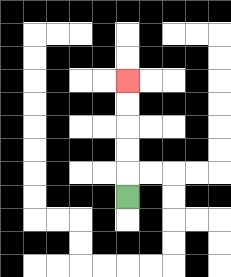{'start': '[5, 8]', 'end': '[5, 3]', 'path_directions': 'U,U,U,U,U', 'path_coordinates': '[[5, 8], [5, 7], [5, 6], [5, 5], [5, 4], [5, 3]]'}